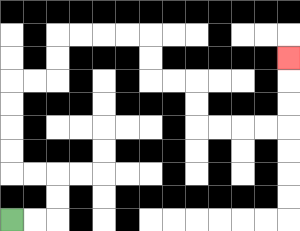{'start': '[0, 9]', 'end': '[12, 2]', 'path_directions': 'R,R,U,U,L,L,U,U,U,U,R,R,U,U,R,R,R,R,D,D,R,R,D,D,R,R,R,R,U,U,U', 'path_coordinates': '[[0, 9], [1, 9], [2, 9], [2, 8], [2, 7], [1, 7], [0, 7], [0, 6], [0, 5], [0, 4], [0, 3], [1, 3], [2, 3], [2, 2], [2, 1], [3, 1], [4, 1], [5, 1], [6, 1], [6, 2], [6, 3], [7, 3], [8, 3], [8, 4], [8, 5], [9, 5], [10, 5], [11, 5], [12, 5], [12, 4], [12, 3], [12, 2]]'}